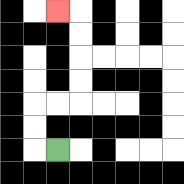{'start': '[2, 6]', 'end': '[2, 0]', 'path_directions': 'L,U,U,R,R,U,U,U,U,L', 'path_coordinates': '[[2, 6], [1, 6], [1, 5], [1, 4], [2, 4], [3, 4], [3, 3], [3, 2], [3, 1], [3, 0], [2, 0]]'}